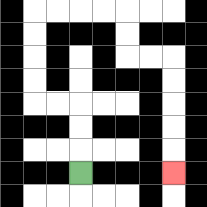{'start': '[3, 7]', 'end': '[7, 7]', 'path_directions': 'U,U,U,L,L,U,U,U,U,R,R,R,R,D,D,R,R,D,D,D,D,D', 'path_coordinates': '[[3, 7], [3, 6], [3, 5], [3, 4], [2, 4], [1, 4], [1, 3], [1, 2], [1, 1], [1, 0], [2, 0], [3, 0], [4, 0], [5, 0], [5, 1], [5, 2], [6, 2], [7, 2], [7, 3], [7, 4], [7, 5], [7, 6], [7, 7]]'}